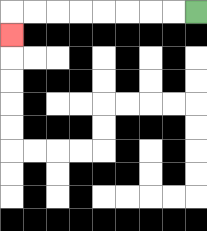{'start': '[8, 0]', 'end': '[0, 1]', 'path_directions': 'L,L,L,L,L,L,L,L,D', 'path_coordinates': '[[8, 0], [7, 0], [6, 0], [5, 0], [4, 0], [3, 0], [2, 0], [1, 0], [0, 0], [0, 1]]'}